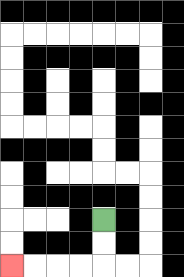{'start': '[4, 9]', 'end': '[0, 11]', 'path_directions': 'D,D,L,L,L,L', 'path_coordinates': '[[4, 9], [4, 10], [4, 11], [3, 11], [2, 11], [1, 11], [0, 11]]'}